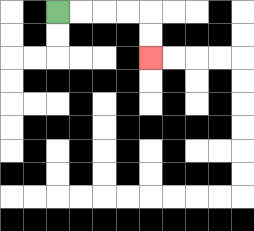{'start': '[2, 0]', 'end': '[6, 2]', 'path_directions': 'R,R,R,R,D,D', 'path_coordinates': '[[2, 0], [3, 0], [4, 0], [5, 0], [6, 0], [6, 1], [6, 2]]'}